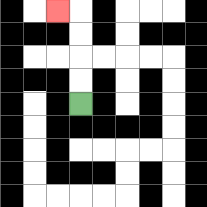{'start': '[3, 4]', 'end': '[2, 0]', 'path_directions': 'U,U,U,U,L', 'path_coordinates': '[[3, 4], [3, 3], [3, 2], [3, 1], [3, 0], [2, 0]]'}